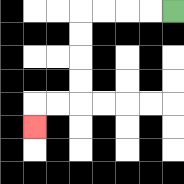{'start': '[7, 0]', 'end': '[1, 5]', 'path_directions': 'L,L,L,L,D,D,D,D,L,L,D', 'path_coordinates': '[[7, 0], [6, 0], [5, 0], [4, 0], [3, 0], [3, 1], [3, 2], [3, 3], [3, 4], [2, 4], [1, 4], [1, 5]]'}